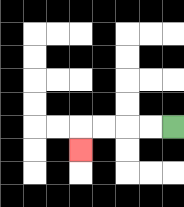{'start': '[7, 5]', 'end': '[3, 6]', 'path_directions': 'L,L,L,L,D', 'path_coordinates': '[[7, 5], [6, 5], [5, 5], [4, 5], [3, 5], [3, 6]]'}